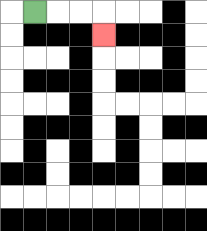{'start': '[1, 0]', 'end': '[4, 1]', 'path_directions': 'R,R,R,D', 'path_coordinates': '[[1, 0], [2, 0], [3, 0], [4, 0], [4, 1]]'}